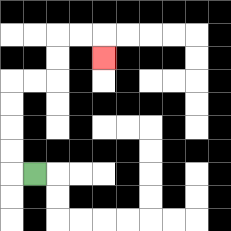{'start': '[1, 7]', 'end': '[4, 2]', 'path_directions': 'L,U,U,U,U,R,R,U,U,R,R,D', 'path_coordinates': '[[1, 7], [0, 7], [0, 6], [0, 5], [0, 4], [0, 3], [1, 3], [2, 3], [2, 2], [2, 1], [3, 1], [4, 1], [4, 2]]'}